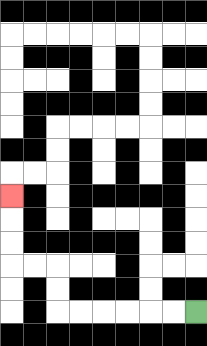{'start': '[8, 13]', 'end': '[0, 8]', 'path_directions': 'L,L,L,L,L,L,U,U,L,L,U,U,U', 'path_coordinates': '[[8, 13], [7, 13], [6, 13], [5, 13], [4, 13], [3, 13], [2, 13], [2, 12], [2, 11], [1, 11], [0, 11], [0, 10], [0, 9], [0, 8]]'}